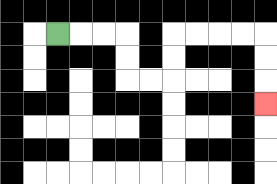{'start': '[2, 1]', 'end': '[11, 4]', 'path_directions': 'R,R,R,D,D,R,R,U,U,R,R,R,R,D,D,D', 'path_coordinates': '[[2, 1], [3, 1], [4, 1], [5, 1], [5, 2], [5, 3], [6, 3], [7, 3], [7, 2], [7, 1], [8, 1], [9, 1], [10, 1], [11, 1], [11, 2], [11, 3], [11, 4]]'}